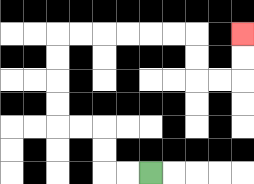{'start': '[6, 7]', 'end': '[10, 1]', 'path_directions': 'L,L,U,U,L,L,U,U,U,U,R,R,R,R,R,R,D,D,R,R,U,U', 'path_coordinates': '[[6, 7], [5, 7], [4, 7], [4, 6], [4, 5], [3, 5], [2, 5], [2, 4], [2, 3], [2, 2], [2, 1], [3, 1], [4, 1], [5, 1], [6, 1], [7, 1], [8, 1], [8, 2], [8, 3], [9, 3], [10, 3], [10, 2], [10, 1]]'}